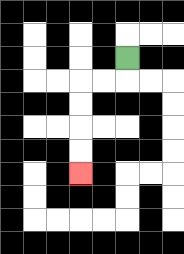{'start': '[5, 2]', 'end': '[3, 7]', 'path_directions': 'D,L,L,D,D,D,D', 'path_coordinates': '[[5, 2], [5, 3], [4, 3], [3, 3], [3, 4], [3, 5], [3, 6], [3, 7]]'}